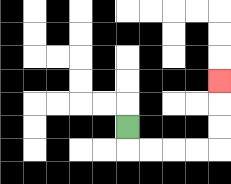{'start': '[5, 5]', 'end': '[9, 3]', 'path_directions': 'D,R,R,R,R,U,U,U', 'path_coordinates': '[[5, 5], [5, 6], [6, 6], [7, 6], [8, 6], [9, 6], [9, 5], [9, 4], [9, 3]]'}